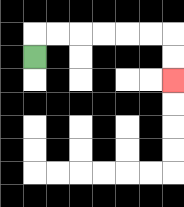{'start': '[1, 2]', 'end': '[7, 3]', 'path_directions': 'U,R,R,R,R,R,R,D,D', 'path_coordinates': '[[1, 2], [1, 1], [2, 1], [3, 1], [4, 1], [5, 1], [6, 1], [7, 1], [7, 2], [7, 3]]'}